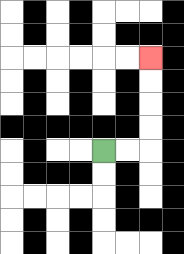{'start': '[4, 6]', 'end': '[6, 2]', 'path_directions': 'R,R,U,U,U,U', 'path_coordinates': '[[4, 6], [5, 6], [6, 6], [6, 5], [6, 4], [6, 3], [6, 2]]'}